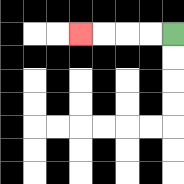{'start': '[7, 1]', 'end': '[3, 1]', 'path_directions': 'L,L,L,L', 'path_coordinates': '[[7, 1], [6, 1], [5, 1], [4, 1], [3, 1]]'}